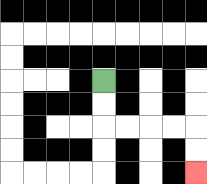{'start': '[4, 3]', 'end': '[8, 7]', 'path_directions': 'D,D,R,R,R,R,D,D', 'path_coordinates': '[[4, 3], [4, 4], [4, 5], [5, 5], [6, 5], [7, 5], [8, 5], [8, 6], [8, 7]]'}